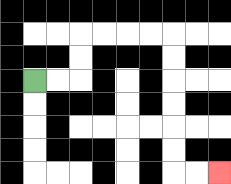{'start': '[1, 3]', 'end': '[9, 7]', 'path_directions': 'R,R,U,U,R,R,R,R,D,D,D,D,D,D,R,R', 'path_coordinates': '[[1, 3], [2, 3], [3, 3], [3, 2], [3, 1], [4, 1], [5, 1], [6, 1], [7, 1], [7, 2], [7, 3], [7, 4], [7, 5], [7, 6], [7, 7], [8, 7], [9, 7]]'}